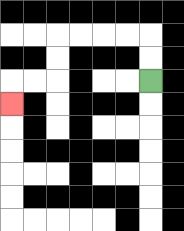{'start': '[6, 3]', 'end': '[0, 4]', 'path_directions': 'U,U,L,L,L,L,D,D,L,L,D', 'path_coordinates': '[[6, 3], [6, 2], [6, 1], [5, 1], [4, 1], [3, 1], [2, 1], [2, 2], [2, 3], [1, 3], [0, 3], [0, 4]]'}